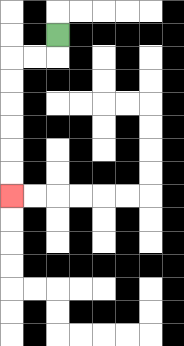{'start': '[2, 1]', 'end': '[0, 8]', 'path_directions': 'D,L,L,D,D,D,D,D,D', 'path_coordinates': '[[2, 1], [2, 2], [1, 2], [0, 2], [0, 3], [0, 4], [0, 5], [0, 6], [0, 7], [0, 8]]'}